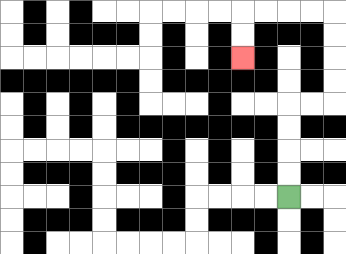{'start': '[12, 8]', 'end': '[10, 2]', 'path_directions': 'U,U,U,U,R,R,U,U,U,U,L,L,L,L,D,D', 'path_coordinates': '[[12, 8], [12, 7], [12, 6], [12, 5], [12, 4], [13, 4], [14, 4], [14, 3], [14, 2], [14, 1], [14, 0], [13, 0], [12, 0], [11, 0], [10, 0], [10, 1], [10, 2]]'}